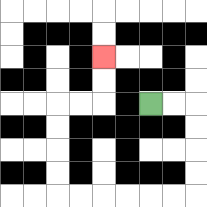{'start': '[6, 4]', 'end': '[4, 2]', 'path_directions': 'R,R,D,D,D,D,L,L,L,L,L,L,U,U,U,U,R,R,U,U', 'path_coordinates': '[[6, 4], [7, 4], [8, 4], [8, 5], [8, 6], [8, 7], [8, 8], [7, 8], [6, 8], [5, 8], [4, 8], [3, 8], [2, 8], [2, 7], [2, 6], [2, 5], [2, 4], [3, 4], [4, 4], [4, 3], [4, 2]]'}